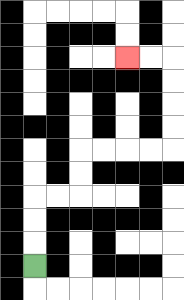{'start': '[1, 11]', 'end': '[5, 2]', 'path_directions': 'U,U,U,R,R,U,U,R,R,R,R,U,U,U,U,L,L', 'path_coordinates': '[[1, 11], [1, 10], [1, 9], [1, 8], [2, 8], [3, 8], [3, 7], [3, 6], [4, 6], [5, 6], [6, 6], [7, 6], [7, 5], [7, 4], [7, 3], [7, 2], [6, 2], [5, 2]]'}